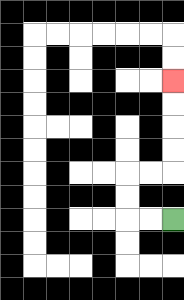{'start': '[7, 9]', 'end': '[7, 3]', 'path_directions': 'L,L,U,U,R,R,U,U,U,U', 'path_coordinates': '[[7, 9], [6, 9], [5, 9], [5, 8], [5, 7], [6, 7], [7, 7], [7, 6], [7, 5], [7, 4], [7, 3]]'}